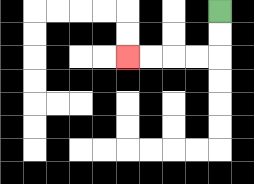{'start': '[9, 0]', 'end': '[5, 2]', 'path_directions': 'D,D,L,L,L,L', 'path_coordinates': '[[9, 0], [9, 1], [9, 2], [8, 2], [7, 2], [6, 2], [5, 2]]'}